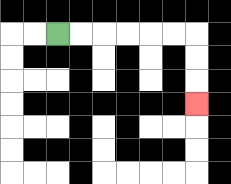{'start': '[2, 1]', 'end': '[8, 4]', 'path_directions': 'R,R,R,R,R,R,D,D,D', 'path_coordinates': '[[2, 1], [3, 1], [4, 1], [5, 1], [6, 1], [7, 1], [8, 1], [8, 2], [8, 3], [8, 4]]'}